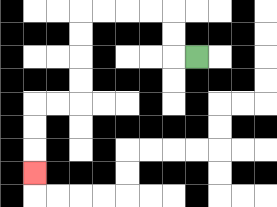{'start': '[8, 2]', 'end': '[1, 7]', 'path_directions': 'L,U,U,L,L,L,L,D,D,D,D,L,L,D,D,D', 'path_coordinates': '[[8, 2], [7, 2], [7, 1], [7, 0], [6, 0], [5, 0], [4, 0], [3, 0], [3, 1], [3, 2], [3, 3], [3, 4], [2, 4], [1, 4], [1, 5], [1, 6], [1, 7]]'}